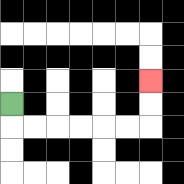{'start': '[0, 4]', 'end': '[6, 3]', 'path_directions': 'D,R,R,R,R,R,R,U,U', 'path_coordinates': '[[0, 4], [0, 5], [1, 5], [2, 5], [3, 5], [4, 5], [5, 5], [6, 5], [6, 4], [6, 3]]'}